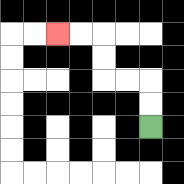{'start': '[6, 5]', 'end': '[2, 1]', 'path_directions': 'U,U,L,L,U,U,L,L', 'path_coordinates': '[[6, 5], [6, 4], [6, 3], [5, 3], [4, 3], [4, 2], [4, 1], [3, 1], [2, 1]]'}